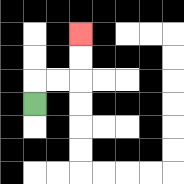{'start': '[1, 4]', 'end': '[3, 1]', 'path_directions': 'U,R,R,U,U', 'path_coordinates': '[[1, 4], [1, 3], [2, 3], [3, 3], [3, 2], [3, 1]]'}